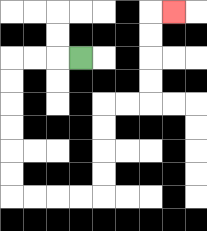{'start': '[3, 2]', 'end': '[7, 0]', 'path_directions': 'L,L,L,D,D,D,D,D,D,R,R,R,R,U,U,U,U,R,R,U,U,U,U,R', 'path_coordinates': '[[3, 2], [2, 2], [1, 2], [0, 2], [0, 3], [0, 4], [0, 5], [0, 6], [0, 7], [0, 8], [1, 8], [2, 8], [3, 8], [4, 8], [4, 7], [4, 6], [4, 5], [4, 4], [5, 4], [6, 4], [6, 3], [6, 2], [6, 1], [6, 0], [7, 0]]'}